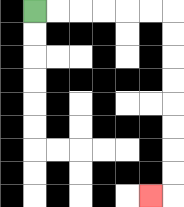{'start': '[1, 0]', 'end': '[6, 8]', 'path_directions': 'R,R,R,R,R,R,D,D,D,D,D,D,D,D,L', 'path_coordinates': '[[1, 0], [2, 0], [3, 0], [4, 0], [5, 0], [6, 0], [7, 0], [7, 1], [7, 2], [7, 3], [7, 4], [7, 5], [7, 6], [7, 7], [7, 8], [6, 8]]'}